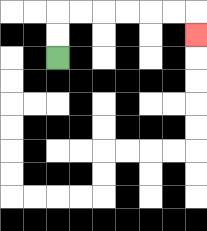{'start': '[2, 2]', 'end': '[8, 1]', 'path_directions': 'U,U,R,R,R,R,R,R,D', 'path_coordinates': '[[2, 2], [2, 1], [2, 0], [3, 0], [4, 0], [5, 0], [6, 0], [7, 0], [8, 0], [8, 1]]'}